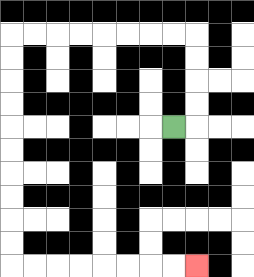{'start': '[7, 5]', 'end': '[8, 11]', 'path_directions': 'R,U,U,U,U,L,L,L,L,L,L,L,L,D,D,D,D,D,D,D,D,D,D,R,R,R,R,R,R,R,R', 'path_coordinates': '[[7, 5], [8, 5], [8, 4], [8, 3], [8, 2], [8, 1], [7, 1], [6, 1], [5, 1], [4, 1], [3, 1], [2, 1], [1, 1], [0, 1], [0, 2], [0, 3], [0, 4], [0, 5], [0, 6], [0, 7], [0, 8], [0, 9], [0, 10], [0, 11], [1, 11], [2, 11], [3, 11], [4, 11], [5, 11], [6, 11], [7, 11], [8, 11]]'}